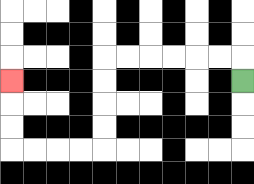{'start': '[10, 3]', 'end': '[0, 3]', 'path_directions': 'U,L,L,L,L,L,L,D,D,D,D,L,L,L,L,U,U,U', 'path_coordinates': '[[10, 3], [10, 2], [9, 2], [8, 2], [7, 2], [6, 2], [5, 2], [4, 2], [4, 3], [4, 4], [4, 5], [4, 6], [3, 6], [2, 6], [1, 6], [0, 6], [0, 5], [0, 4], [0, 3]]'}